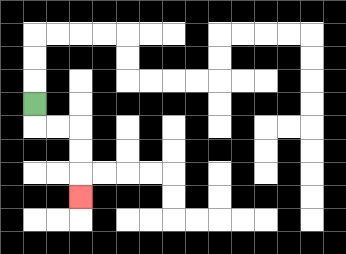{'start': '[1, 4]', 'end': '[3, 8]', 'path_directions': 'D,R,R,D,D,D', 'path_coordinates': '[[1, 4], [1, 5], [2, 5], [3, 5], [3, 6], [3, 7], [3, 8]]'}